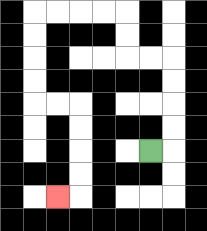{'start': '[6, 6]', 'end': '[2, 8]', 'path_directions': 'R,U,U,U,U,L,L,U,U,L,L,L,L,D,D,D,D,R,R,D,D,D,D,L', 'path_coordinates': '[[6, 6], [7, 6], [7, 5], [7, 4], [7, 3], [7, 2], [6, 2], [5, 2], [5, 1], [5, 0], [4, 0], [3, 0], [2, 0], [1, 0], [1, 1], [1, 2], [1, 3], [1, 4], [2, 4], [3, 4], [3, 5], [3, 6], [3, 7], [3, 8], [2, 8]]'}